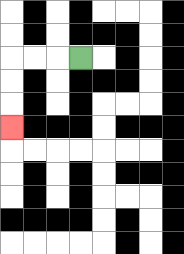{'start': '[3, 2]', 'end': '[0, 5]', 'path_directions': 'L,L,L,D,D,D', 'path_coordinates': '[[3, 2], [2, 2], [1, 2], [0, 2], [0, 3], [0, 4], [0, 5]]'}